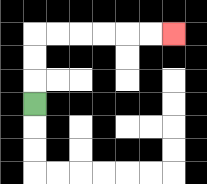{'start': '[1, 4]', 'end': '[7, 1]', 'path_directions': 'U,U,U,R,R,R,R,R,R', 'path_coordinates': '[[1, 4], [1, 3], [1, 2], [1, 1], [2, 1], [3, 1], [4, 1], [5, 1], [6, 1], [7, 1]]'}